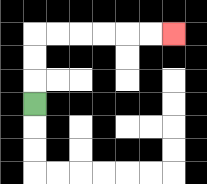{'start': '[1, 4]', 'end': '[7, 1]', 'path_directions': 'U,U,U,R,R,R,R,R,R', 'path_coordinates': '[[1, 4], [1, 3], [1, 2], [1, 1], [2, 1], [3, 1], [4, 1], [5, 1], [6, 1], [7, 1]]'}